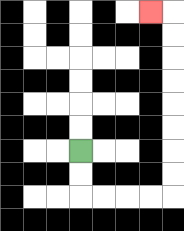{'start': '[3, 6]', 'end': '[6, 0]', 'path_directions': 'D,D,R,R,R,R,U,U,U,U,U,U,U,U,L', 'path_coordinates': '[[3, 6], [3, 7], [3, 8], [4, 8], [5, 8], [6, 8], [7, 8], [7, 7], [7, 6], [7, 5], [7, 4], [7, 3], [7, 2], [7, 1], [7, 0], [6, 0]]'}